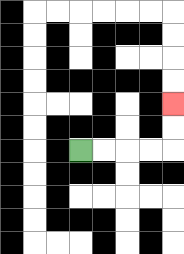{'start': '[3, 6]', 'end': '[7, 4]', 'path_directions': 'R,R,R,R,U,U', 'path_coordinates': '[[3, 6], [4, 6], [5, 6], [6, 6], [7, 6], [7, 5], [7, 4]]'}